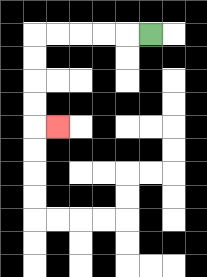{'start': '[6, 1]', 'end': '[2, 5]', 'path_directions': 'L,L,L,L,L,D,D,D,D,R', 'path_coordinates': '[[6, 1], [5, 1], [4, 1], [3, 1], [2, 1], [1, 1], [1, 2], [1, 3], [1, 4], [1, 5], [2, 5]]'}